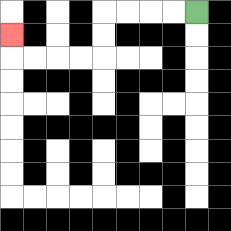{'start': '[8, 0]', 'end': '[0, 1]', 'path_directions': 'L,L,L,L,D,D,L,L,L,L,U', 'path_coordinates': '[[8, 0], [7, 0], [6, 0], [5, 0], [4, 0], [4, 1], [4, 2], [3, 2], [2, 2], [1, 2], [0, 2], [0, 1]]'}